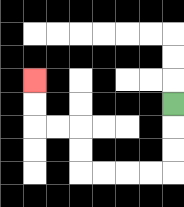{'start': '[7, 4]', 'end': '[1, 3]', 'path_directions': 'D,D,D,L,L,L,L,U,U,L,L,U,U', 'path_coordinates': '[[7, 4], [7, 5], [7, 6], [7, 7], [6, 7], [5, 7], [4, 7], [3, 7], [3, 6], [3, 5], [2, 5], [1, 5], [1, 4], [1, 3]]'}